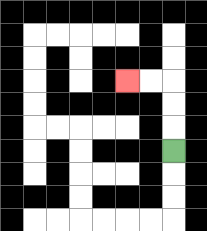{'start': '[7, 6]', 'end': '[5, 3]', 'path_directions': 'U,U,U,L,L', 'path_coordinates': '[[7, 6], [7, 5], [7, 4], [7, 3], [6, 3], [5, 3]]'}